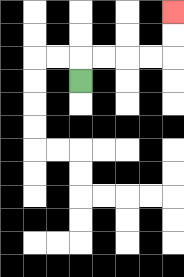{'start': '[3, 3]', 'end': '[7, 0]', 'path_directions': 'U,R,R,R,R,U,U', 'path_coordinates': '[[3, 3], [3, 2], [4, 2], [5, 2], [6, 2], [7, 2], [7, 1], [7, 0]]'}